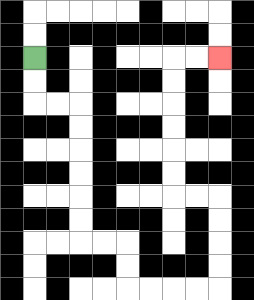{'start': '[1, 2]', 'end': '[9, 2]', 'path_directions': 'D,D,R,R,D,D,D,D,D,D,R,R,D,D,R,R,R,R,U,U,U,U,L,L,U,U,U,U,U,U,R,R', 'path_coordinates': '[[1, 2], [1, 3], [1, 4], [2, 4], [3, 4], [3, 5], [3, 6], [3, 7], [3, 8], [3, 9], [3, 10], [4, 10], [5, 10], [5, 11], [5, 12], [6, 12], [7, 12], [8, 12], [9, 12], [9, 11], [9, 10], [9, 9], [9, 8], [8, 8], [7, 8], [7, 7], [7, 6], [7, 5], [7, 4], [7, 3], [7, 2], [8, 2], [9, 2]]'}